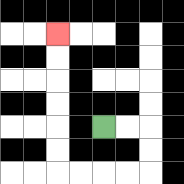{'start': '[4, 5]', 'end': '[2, 1]', 'path_directions': 'R,R,D,D,L,L,L,L,U,U,U,U,U,U', 'path_coordinates': '[[4, 5], [5, 5], [6, 5], [6, 6], [6, 7], [5, 7], [4, 7], [3, 7], [2, 7], [2, 6], [2, 5], [2, 4], [2, 3], [2, 2], [2, 1]]'}